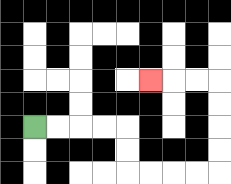{'start': '[1, 5]', 'end': '[6, 3]', 'path_directions': 'R,R,R,R,D,D,R,R,R,R,U,U,U,U,L,L,L', 'path_coordinates': '[[1, 5], [2, 5], [3, 5], [4, 5], [5, 5], [5, 6], [5, 7], [6, 7], [7, 7], [8, 7], [9, 7], [9, 6], [9, 5], [9, 4], [9, 3], [8, 3], [7, 3], [6, 3]]'}